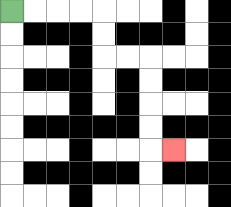{'start': '[0, 0]', 'end': '[7, 6]', 'path_directions': 'R,R,R,R,D,D,R,R,D,D,D,D,R', 'path_coordinates': '[[0, 0], [1, 0], [2, 0], [3, 0], [4, 0], [4, 1], [4, 2], [5, 2], [6, 2], [6, 3], [6, 4], [6, 5], [6, 6], [7, 6]]'}